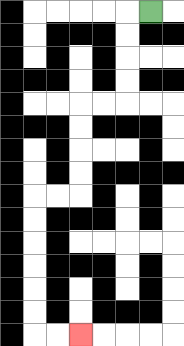{'start': '[6, 0]', 'end': '[3, 14]', 'path_directions': 'L,D,D,D,D,L,L,D,D,D,D,L,L,D,D,D,D,D,D,R,R', 'path_coordinates': '[[6, 0], [5, 0], [5, 1], [5, 2], [5, 3], [5, 4], [4, 4], [3, 4], [3, 5], [3, 6], [3, 7], [3, 8], [2, 8], [1, 8], [1, 9], [1, 10], [1, 11], [1, 12], [1, 13], [1, 14], [2, 14], [3, 14]]'}